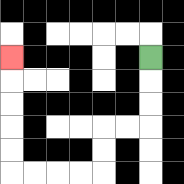{'start': '[6, 2]', 'end': '[0, 2]', 'path_directions': 'D,D,D,L,L,D,D,L,L,L,L,U,U,U,U,U', 'path_coordinates': '[[6, 2], [6, 3], [6, 4], [6, 5], [5, 5], [4, 5], [4, 6], [4, 7], [3, 7], [2, 7], [1, 7], [0, 7], [0, 6], [0, 5], [0, 4], [0, 3], [0, 2]]'}